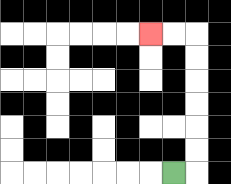{'start': '[7, 7]', 'end': '[6, 1]', 'path_directions': 'R,U,U,U,U,U,U,L,L', 'path_coordinates': '[[7, 7], [8, 7], [8, 6], [8, 5], [8, 4], [8, 3], [8, 2], [8, 1], [7, 1], [6, 1]]'}